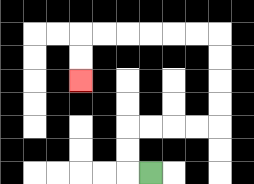{'start': '[6, 7]', 'end': '[3, 3]', 'path_directions': 'L,U,U,R,R,R,R,U,U,U,U,L,L,L,L,L,L,D,D', 'path_coordinates': '[[6, 7], [5, 7], [5, 6], [5, 5], [6, 5], [7, 5], [8, 5], [9, 5], [9, 4], [9, 3], [9, 2], [9, 1], [8, 1], [7, 1], [6, 1], [5, 1], [4, 1], [3, 1], [3, 2], [3, 3]]'}